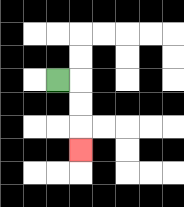{'start': '[2, 3]', 'end': '[3, 6]', 'path_directions': 'R,D,D,D', 'path_coordinates': '[[2, 3], [3, 3], [3, 4], [3, 5], [3, 6]]'}